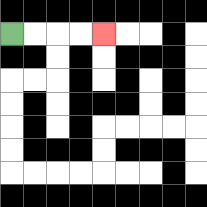{'start': '[0, 1]', 'end': '[4, 1]', 'path_directions': 'R,R,R,R', 'path_coordinates': '[[0, 1], [1, 1], [2, 1], [3, 1], [4, 1]]'}